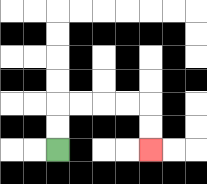{'start': '[2, 6]', 'end': '[6, 6]', 'path_directions': 'U,U,R,R,R,R,D,D', 'path_coordinates': '[[2, 6], [2, 5], [2, 4], [3, 4], [4, 4], [5, 4], [6, 4], [6, 5], [6, 6]]'}